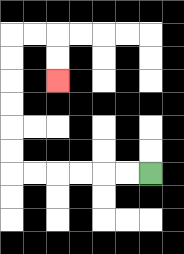{'start': '[6, 7]', 'end': '[2, 3]', 'path_directions': 'L,L,L,L,L,L,U,U,U,U,U,U,R,R,D,D', 'path_coordinates': '[[6, 7], [5, 7], [4, 7], [3, 7], [2, 7], [1, 7], [0, 7], [0, 6], [0, 5], [0, 4], [0, 3], [0, 2], [0, 1], [1, 1], [2, 1], [2, 2], [2, 3]]'}